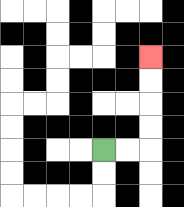{'start': '[4, 6]', 'end': '[6, 2]', 'path_directions': 'R,R,U,U,U,U', 'path_coordinates': '[[4, 6], [5, 6], [6, 6], [6, 5], [6, 4], [6, 3], [6, 2]]'}